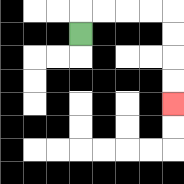{'start': '[3, 1]', 'end': '[7, 4]', 'path_directions': 'U,R,R,R,R,D,D,D,D', 'path_coordinates': '[[3, 1], [3, 0], [4, 0], [5, 0], [6, 0], [7, 0], [7, 1], [7, 2], [7, 3], [7, 4]]'}